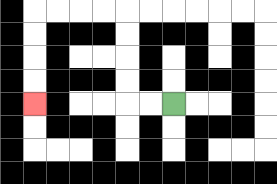{'start': '[7, 4]', 'end': '[1, 4]', 'path_directions': 'L,L,U,U,U,U,L,L,L,L,D,D,D,D', 'path_coordinates': '[[7, 4], [6, 4], [5, 4], [5, 3], [5, 2], [5, 1], [5, 0], [4, 0], [3, 0], [2, 0], [1, 0], [1, 1], [1, 2], [1, 3], [1, 4]]'}